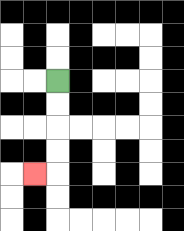{'start': '[2, 3]', 'end': '[1, 7]', 'path_directions': 'D,D,D,D,L', 'path_coordinates': '[[2, 3], [2, 4], [2, 5], [2, 6], [2, 7], [1, 7]]'}